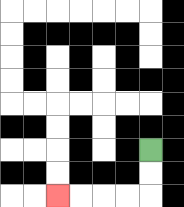{'start': '[6, 6]', 'end': '[2, 8]', 'path_directions': 'D,D,L,L,L,L', 'path_coordinates': '[[6, 6], [6, 7], [6, 8], [5, 8], [4, 8], [3, 8], [2, 8]]'}